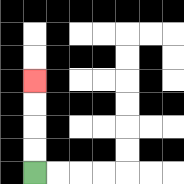{'start': '[1, 7]', 'end': '[1, 3]', 'path_directions': 'U,U,U,U', 'path_coordinates': '[[1, 7], [1, 6], [1, 5], [1, 4], [1, 3]]'}